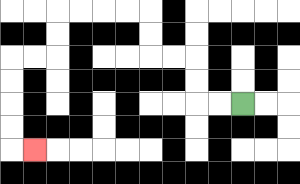{'start': '[10, 4]', 'end': '[1, 6]', 'path_directions': 'L,L,U,U,L,L,U,U,L,L,L,L,D,D,L,L,D,D,D,D,R', 'path_coordinates': '[[10, 4], [9, 4], [8, 4], [8, 3], [8, 2], [7, 2], [6, 2], [6, 1], [6, 0], [5, 0], [4, 0], [3, 0], [2, 0], [2, 1], [2, 2], [1, 2], [0, 2], [0, 3], [0, 4], [0, 5], [0, 6], [1, 6]]'}